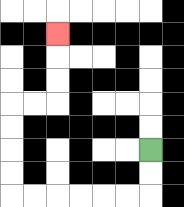{'start': '[6, 6]', 'end': '[2, 1]', 'path_directions': 'D,D,L,L,L,L,L,L,U,U,U,U,R,R,U,U,U', 'path_coordinates': '[[6, 6], [6, 7], [6, 8], [5, 8], [4, 8], [3, 8], [2, 8], [1, 8], [0, 8], [0, 7], [0, 6], [0, 5], [0, 4], [1, 4], [2, 4], [2, 3], [2, 2], [2, 1]]'}